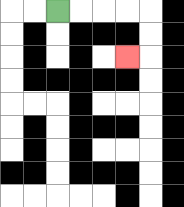{'start': '[2, 0]', 'end': '[5, 2]', 'path_directions': 'R,R,R,R,D,D,L', 'path_coordinates': '[[2, 0], [3, 0], [4, 0], [5, 0], [6, 0], [6, 1], [6, 2], [5, 2]]'}